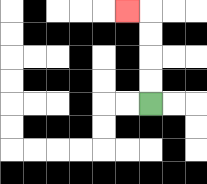{'start': '[6, 4]', 'end': '[5, 0]', 'path_directions': 'U,U,U,U,L', 'path_coordinates': '[[6, 4], [6, 3], [6, 2], [6, 1], [6, 0], [5, 0]]'}